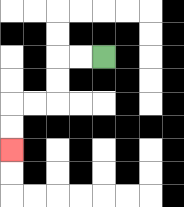{'start': '[4, 2]', 'end': '[0, 6]', 'path_directions': 'L,L,D,D,L,L,D,D', 'path_coordinates': '[[4, 2], [3, 2], [2, 2], [2, 3], [2, 4], [1, 4], [0, 4], [0, 5], [0, 6]]'}